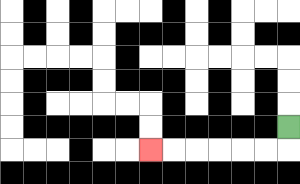{'start': '[12, 5]', 'end': '[6, 6]', 'path_directions': 'D,L,L,L,L,L,L', 'path_coordinates': '[[12, 5], [12, 6], [11, 6], [10, 6], [9, 6], [8, 6], [7, 6], [6, 6]]'}